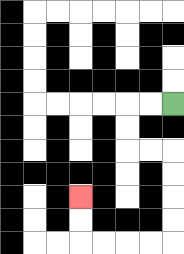{'start': '[7, 4]', 'end': '[3, 8]', 'path_directions': 'L,L,D,D,R,R,D,D,D,D,L,L,L,L,U,U', 'path_coordinates': '[[7, 4], [6, 4], [5, 4], [5, 5], [5, 6], [6, 6], [7, 6], [7, 7], [7, 8], [7, 9], [7, 10], [6, 10], [5, 10], [4, 10], [3, 10], [3, 9], [3, 8]]'}